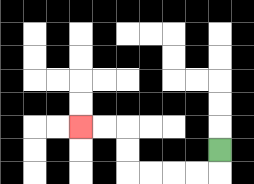{'start': '[9, 6]', 'end': '[3, 5]', 'path_directions': 'D,L,L,L,L,U,U,L,L', 'path_coordinates': '[[9, 6], [9, 7], [8, 7], [7, 7], [6, 7], [5, 7], [5, 6], [5, 5], [4, 5], [3, 5]]'}